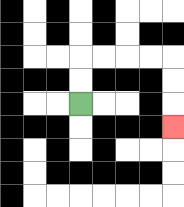{'start': '[3, 4]', 'end': '[7, 5]', 'path_directions': 'U,U,R,R,R,R,D,D,D', 'path_coordinates': '[[3, 4], [3, 3], [3, 2], [4, 2], [5, 2], [6, 2], [7, 2], [7, 3], [7, 4], [7, 5]]'}